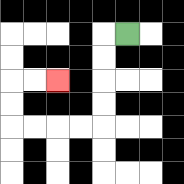{'start': '[5, 1]', 'end': '[2, 3]', 'path_directions': 'L,D,D,D,D,L,L,L,L,U,U,R,R', 'path_coordinates': '[[5, 1], [4, 1], [4, 2], [4, 3], [4, 4], [4, 5], [3, 5], [2, 5], [1, 5], [0, 5], [0, 4], [0, 3], [1, 3], [2, 3]]'}